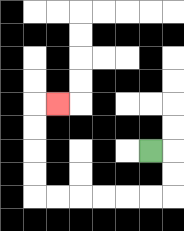{'start': '[6, 6]', 'end': '[2, 4]', 'path_directions': 'R,D,D,L,L,L,L,L,L,U,U,U,U,R', 'path_coordinates': '[[6, 6], [7, 6], [7, 7], [7, 8], [6, 8], [5, 8], [4, 8], [3, 8], [2, 8], [1, 8], [1, 7], [1, 6], [1, 5], [1, 4], [2, 4]]'}